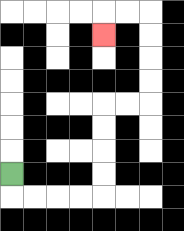{'start': '[0, 7]', 'end': '[4, 1]', 'path_directions': 'D,R,R,R,R,U,U,U,U,R,R,U,U,U,U,L,L,D', 'path_coordinates': '[[0, 7], [0, 8], [1, 8], [2, 8], [3, 8], [4, 8], [4, 7], [4, 6], [4, 5], [4, 4], [5, 4], [6, 4], [6, 3], [6, 2], [6, 1], [6, 0], [5, 0], [4, 0], [4, 1]]'}